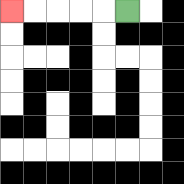{'start': '[5, 0]', 'end': '[0, 0]', 'path_directions': 'L,L,L,L,L', 'path_coordinates': '[[5, 0], [4, 0], [3, 0], [2, 0], [1, 0], [0, 0]]'}